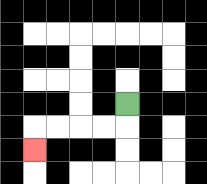{'start': '[5, 4]', 'end': '[1, 6]', 'path_directions': 'D,L,L,L,L,D', 'path_coordinates': '[[5, 4], [5, 5], [4, 5], [3, 5], [2, 5], [1, 5], [1, 6]]'}